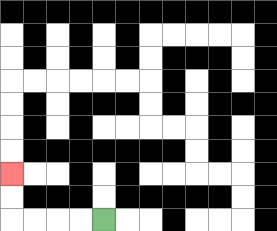{'start': '[4, 9]', 'end': '[0, 7]', 'path_directions': 'L,L,L,L,U,U', 'path_coordinates': '[[4, 9], [3, 9], [2, 9], [1, 9], [0, 9], [0, 8], [0, 7]]'}